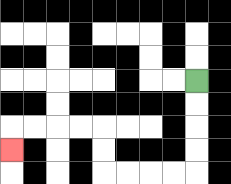{'start': '[8, 3]', 'end': '[0, 6]', 'path_directions': 'D,D,D,D,L,L,L,L,U,U,L,L,L,L,D', 'path_coordinates': '[[8, 3], [8, 4], [8, 5], [8, 6], [8, 7], [7, 7], [6, 7], [5, 7], [4, 7], [4, 6], [4, 5], [3, 5], [2, 5], [1, 5], [0, 5], [0, 6]]'}